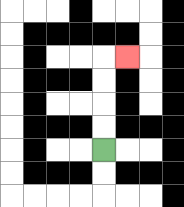{'start': '[4, 6]', 'end': '[5, 2]', 'path_directions': 'U,U,U,U,R', 'path_coordinates': '[[4, 6], [4, 5], [4, 4], [4, 3], [4, 2], [5, 2]]'}